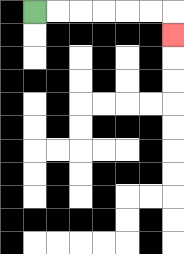{'start': '[1, 0]', 'end': '[7, 1]', 'path_directions': 'R,R,R,R,R,R,D', 'path_coordinates': '[[1, 0], [2, 0], [3, 0], [4, 0], [5, 0], [6, 0], [7, 0], [7, 1]]'}